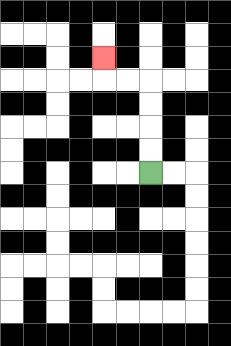{'start': '[6, 7]', 'end': '[4, 2]', 'path_directions': 'U,U,U,U,L,L,U', 'path_coordinates': '[[6, 7], [6, 6], [6, 5], [6, 4], [6, 3], [5, 3], [4, 3], [4, 2]]'}